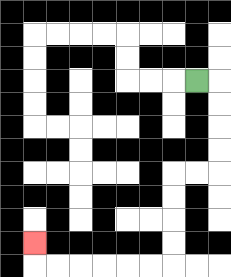{'start': '[8, 3]', 'end': '[1, 10]', 'path_directions': 'R,D,D,D,D,L,L,D,D,D,D,L,L,L,L,L,L,U', 'path_coordinates': '[[8, 3], [9, 3], [9, 4], [9, 5], [9, 6], [9, 7], [8, 7], [7, 7], [7, 8], [7, 9], [7, 10], [7, 11], [6, 11], [5, 11], [4, 11], [3, 11], [2, 11], [1, 11], [1, 10]]'}